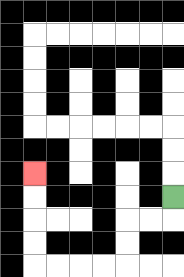{'start': '[7, 8]', 'end': '[1, 7]', 'path_directions': 'D,L,L,D,D,L,L,L,L,U,U,U,U', 'path_coordinates': '[[7, 8], [7, 9], [6, 9], [5, 9], [5, 10], [5, 11], [4, 11], [3, 11], [2, 11], [1, 11], [1, 10], [1, 9], [1, 8], [1, 7]]'}